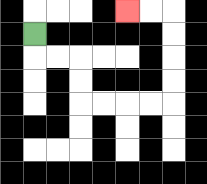{'start': '[1, 1]', 'end': '[5, 0]', 'path_directions': 'D,R,R,D,D,R,R,R,R,U,U,U,U,L,L', 'path_coordinates': '[[1, 1], [1, 2], [2, 2], [3, 2], [3, 3], [3, 4], [4, 4], [5, 4], [6, 4], [7, 4], [7, 3], [7, 2], [7, 1], [7, 0], [6, 0], [5, 0]]'}